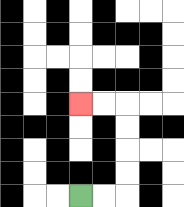{'start': '[3, 8]', 'end': '[3, 4]', 'path_directions': 'R,R,U,U,U,U,L,L', 'path_coordinates': '[[3, 8], [4, 8], [5, 8], [5, 7], [5, 6], [5, 5], [5, 4], [4, 4], [3, 4]]'}